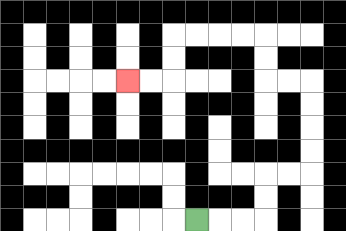{'start': '[8, 9]', 'end': '[5, 3]', 'path_directions': 'R,R,R,U,U,R,R,U,U,U,U,L,L,U,U,L,L,L,L,D,D,L,L', 'path_coordinates': '[[8, 9], [9, 9], [10, 9], [11, 9], [11, 8], [11, 7], [12, 7], [13, 7], [13, 6], [13, 5], [13, 4], [13, 3], [12, 3], [11, 3], [11, 2], [11, 1], [10, 1], [9, 1], [8, 1], [7, 1], [7, 2], [7, 3], [6, 3], [5, 3]]'}